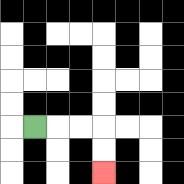{'start': '[1, 5]', 'end': '[4, 7]', 'path_directions': 'R,R,R,D,D', 'path_coordinates': '[[1, 5], [2, 5], [3, 5], [4, 5], [4, 6], [4, 7]]'}